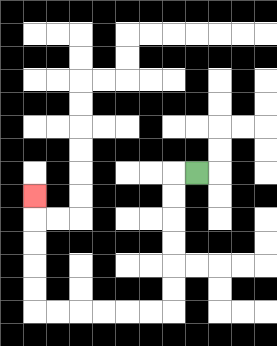{'start': '[8, 7]', 'end': '[1, 8]', 'path_directions': 'L,D,D,D,D,D,D,L,L,L,L,L,L,U,U,U,U,U', 'path_coordinates': '[[8, 7], [7, 7], [7, 8], [7, 9], [7, 10], [7, 11], [7, 12], [7, 13], [6, 13], [5, 13], [4, 13], [3, 13], [2, 13], [1, 13], [1, 12], [1, 11], [1, 10], [1, 9], [1, 8]]'}